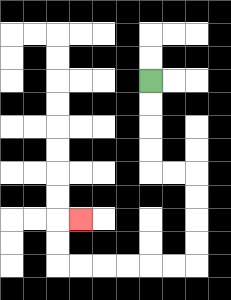{'start': '[6, 3]', 'end': '[3, 9]', 'path_directions': 'D,D,D,D,R,R,D,D,D,D,L,L,L,L,L,L,U,U,R', 'path_coordinates': '[[6, 3], [6, 4], [6, 5], [6, 6], [6, 7], [7, 7], [8, 7], [8, 8], [8, 9], [8, 10], [8, 11], [7, 11], [6, 11], [5, 11], [4, 11], [3, 11], [2, 11], [2, 10], [2, 9], [3, 9]]'}